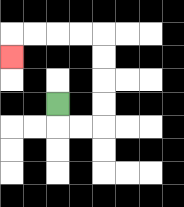{'start': '[2, 4]', 'end': '[0, 2]', 'path_directions': 'D,R,R,U,U,U,U,L,L,L,L,D', 'path_coordinates': '[[2, 4], [2, 5], [3, 5], [4, 5], [4, 4], [4, 3], [4, 2], [4, 1], [3, 1], [2, 1], [1, 1], [0, 1], [0, 2]]'}